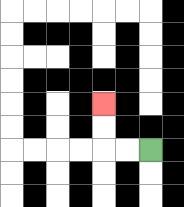{'start': '[6, 6]', 'end': '[4, 4]', 'path_directions': 'L,L,U,U', 'path_coordinates': '[[6, 6], [5, 6], [4, 6], [4, 5], [4, 4]]'}